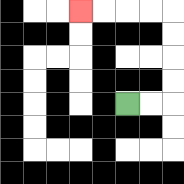{'start': '[5, 4]', 'end': '[3, 0]', 'path_directions': 'R,R,U,U,U,U,L,L,L,L', 'path_coordinates': '[[5, 4], [6, 4], [7, 4], [7, 3], [7, 2], [7, 1], [7, 0], [6, 0], [5, 0], [4, 0], [3, 0]]'}